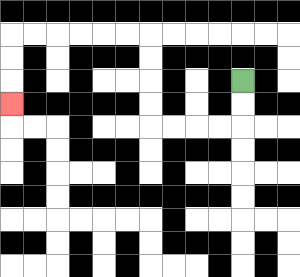{'start': '[10, 3]', 'end': '[0, 4]', 'path_directions': 'D,D,L,L,L,L,U,U,U,U,L,L,L,L,L,L,D,D,D', 'path_coordinates': '[[10, 3], [10, 4], [10, 5], [9, 5], [8, 5], [7, 5], [6, 5], [6, 4], [6, 3], [6, 2], [6, 1], [5, 1], [4, 1], [3, 1], [2, 1], [1, 1], [0, 1], [0, 2], [0, 3], [0, 4]]'}